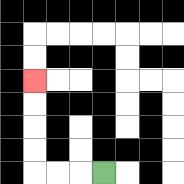{'start': '[4, 7]', 'end': '[1, 3]', 'path_directions': 'L,L,L,U,U,U,U', 'path_coordinates': '[[4, 7], [3, 7], [2, 7], [1, 7], [1, 6], [1, 5], [1, 4], [1, 3]]'}